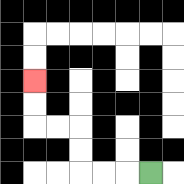{'start': '[6, 7]', 'end': '[1, 3]', 'path_directions': 'L,L,L,U,U,L,L,U,U', 'path_coordinates': '[[6, 7], [5, 7], [4, 7], [3, 7], [3, 6], [3, 5], [2, 5], [1, 5], [1, 4], [1, 3]]'}